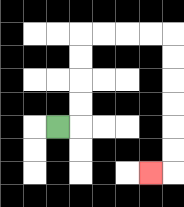{'start': '[2, 5]', 'end': '[6, 7]', 'path_directions': 'R,U,U,U,U,R,R,R,R,D,D,D,D,D,D,L', 'path_coordinates': '[[2, 5], [3, 5], [3, 4], [3, 3], [3, 2], [3, 1], [4, 1], [5, 1], [6, 1], [7, 1], [7, 2], [7, 3], [7, 4], [7, 5], [7, 6], [7, 7], [6, 7]]'}